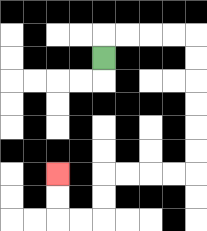{'start': '[4, 2]', 'end': '[2, 7]', 'path_directions': 'U,R,R,R,R,D,D,D,D,D,D,L,L,L,L,D,D,L,L,U,U', 'path_coordinates': '[[4, 2], [4, 1], [5, 1], [6, 1], [7, 1], [8, 1], [8, 2], [8, 3], [8, 4], [8, 5], [8, 6], [8, 7], [7, 7], [6, 7], [5, 7], [4, 7], [4, 8], [4, 9], [3, 9], [2, 9], [2, 8], [2, 7]]'}